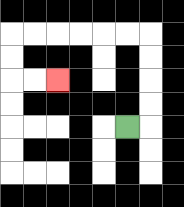{'start': '[5, 5]', 'end': '[2, 3]', 'path_directions': 'R,U,U,U,U,L,L,L,L,L,L,D,D,R,R', 'path_coordinates': '[[5, 5], [6, 5], [6, 4], [6, 3], [6, 2], [6, 1], [5, 1], [4, 1], [3, 1], [2, 1], [1, 1], [0, 1], [0, 2], [0, 3], [1, 3], [2, 3]]'}